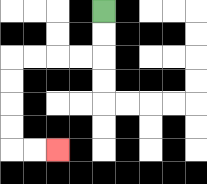{'start': '[4, 0]', 'end': '[2, 6]', 'path_directions': 'D,D,L,L,L,L,D,D,D,D,R,R', 'path_coordinates': '[[4, 0], [4, 1], [4, 2], [3, 2], [2, 2], [1, 2], [0, 2], [0, 3], [0, 4], [0, 5], [0, 6], [1, 6], [2, 6]]'}